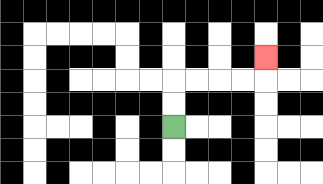{'start': '[7, 5]', 'end': '[11, 2]', 'path_directions': 'U,U,R,R,R,R,U', 'path_coordinates': '[[7, 5], [7, 4], [7, 3], [8, 3], [9, 3], [10, 3], [11, 3], [11, 2]]'}